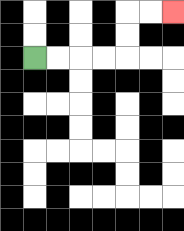{'start': '[1, 2]', 'end': '[7, 0]', 'path_directions': 'R,R,R,R,U,U,R,R', 'path_coordinates': '[[1, 2], [2, 2], [3, 2], [4, 2], [5, 2], [5, 1], [5, 0], [6, 0], [7, 0]]'}